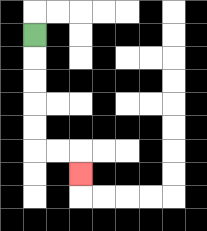{'start': '[1, 1]', 'end': '[3, 7]', 'path_directions': 'D,D,D,D,D,R,R,D', 'path_coordinates': '[[1, 1], [1, 2], [1, 3], [1, 4], [1, 5], [1, 6], [2, 6], [3, 6], [3, 7]]'}